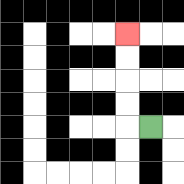{'start': '[6, 5]', 'end': '[5, 1]', 'path_directions': 'L,U,U,U,U', 'path_coordinates': '[[6, 5], [5, 5], [5, 4], [5, 3], [5, 2], [5, 1]]'}